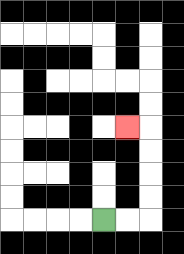{'start': '[4, 9]', 'end': '[5, 5]', 'path_directions': 'R,R,U,U,U,U,L', 'path_coordinates': '[[4, 9], [5, 9], [6, 9], [6, 8], [6, 7], [6, 6], [6, 5], [5, 5]]'}